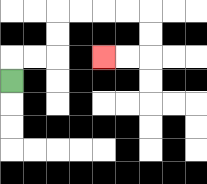{'start': '[0, 3]', 'end': '[4, 2]', 'path_directions': 'U,R,R,U,U,R,R,R,R,D,D,L,L', 'path_coordinates': '[[0, 3], [0, 2], [1, 2], [2, 2], [2, 1], [2, 0], [3, 0], [4, 0], [5, 0], [6, 0], [6, 1], [6, 2], [5, 2], [4, 2]]'}